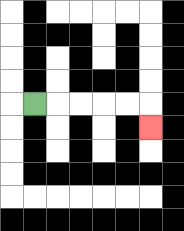{'start': '[1, 4]', 'end': '[6, 5]', 'path_directions': 'R,R,R,R,R,D', 'path_coordinates': '[[1, 4], [2, 4], [3, 4], [4, 4], [5, 4], [6, 4], [6, 5]]'}